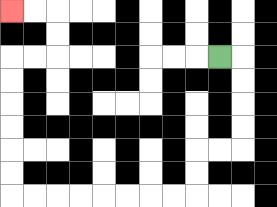{'start': '[9, 2]', 'end': '[0, 0]', 'path_directions': 'R,D,D,D,D,L,L,D,D,L,L,L,L,L,L,L,L,U,U,U,U,U,U,R,R,U,U,L,L', 'path_coordinates': '[[9, 2], [10, 2], [10, 3], [10, 4], [10, 5], [10, 6], [9, 6], [8, 6], [8, 7], [8, 8], [7, 8], [6, 8], [5, 8], [4, 8], [3, 8], [2, 8], [1, 8], [0, 8], [0, 7], [0, 6], [0, 5], [0, 4], [0, 3], [0, 2], [1, 2], [2, 2], [2, 1], [2, 0], [1, 0], [0, 0]]'}